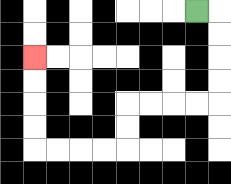{'start': '[8, 0]', 'end': '[1, 2]', 'path_directions': 'R,D,D,D,D,L,L,L,L,D,D,L,L,L,L,U,U,U,U', 'path_coordinates': '[[8, 0], [9, 0], [9, 1], [9, 2], [9, 3], [9, 4], [8, 4], [7, 4], [6, 4], [5, 4], [5, 5], [5, 6], [4, 6], [3, 6], [2, 6], [1, 6], [1, 5], [1, 4], [1, 3], [1, 2]]'}